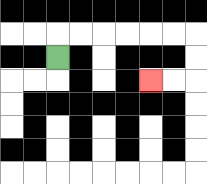{'start': '[2, 2]', 'end': '[6, 3]', 'path_directions': 'U,R,R,R,R,R,R,D,D,L,L', 'path_coordinates': '[[2, 2], [2, 1], [3, 1], [4, 1], [5, 1], [6, 1], [7, 1], [8, 1], [8, 2], [8, 3], [7, 3], [6, 3]]'}